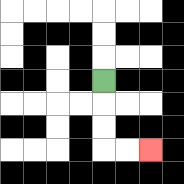{'start': '[4, 3]', 'end': '[6, 6]', 'path_directions': 'D,D,D,R,R', 'path_coordinates': '[[4, 3], [4, 4], [4, 5], [4, 6], [5, 6], [6, 6]]'}